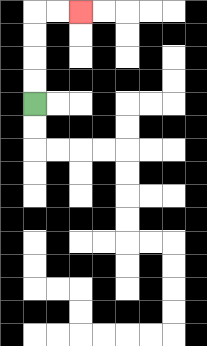{'start': '[1, 4]', 'end': '[3, 0]', 'path_directions': 'U,U,U,U,R,R', 'path_coordinates': '[[1, 4], [1, 3], [1, 2], [1, 1], [1, 0], [2, 0], [3, 0]]'}